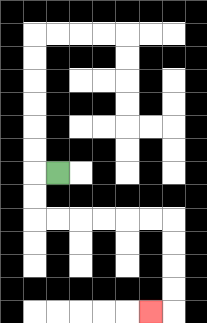{'start': '[2, 7]', 'end': '[6, 13]', 'path_directions': 'L,D,D,R,R,R,R,R,R,D,D,D,D,L', 'path_coordinates': '[[2, 7], [1, 7], [1, 8], [1, 9], [2, 9], [3, 9], [4, 9], [5, 9], [6, 9], [7, 9], [7, 10], [7, 11], [7, 12], [7, 13], [6, 13]]'}